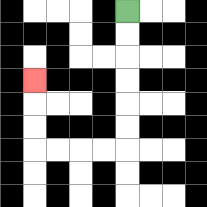{'start': '[5, 0]', 'end': '[1, 3]', 'path_directions': 'D,D,D,D,D,D,L,L,L,L,U,U,U', 'path_coordinates': '[[5, 0], [5, 1], [5, 2], [5, 3], [5, 4], [5, 5], [5, 6], [4, 6], [3, 6], [2, 6], [1, 6], [1, 5], [1, 4], [1, 3]]'}